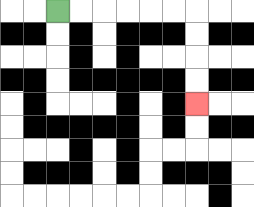{'start': '[2, 0]', 'end': '[8, 4]', 'path_directions': 'R,R,R,R,R,R,D,D,D,D', 'path_coordinates': '[[2, 0], [3, 0], [4, 0], [5, 0], [6, 0], [7, 0], [8, 0], [8, 1], [8, 2], [8, 3], [8, 4]]'}